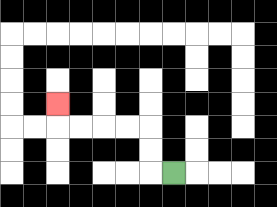{'start': '[7, 7]', 'end': '[2, 4]', 'path_directions': 'L,U,U,L,L,L,L,U', 'path_coordinates': '[[7, 7], [6, 7], [6, 6], [6, 5], [5, 5], [4, 5], [3, 5], [2, 5], [2, 4]]'}